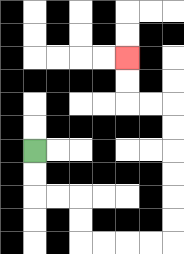{'start': '[1, 6]', 'end': '[5, 2]', 'path_directions': 'D,D,R,R,D,D,R,R,R,R,U,U,U,U,U,U,L,L,U,U', 'path_coordinates': '[[1, 6], [1, 7], [1, 8], [2, 8], [3, 8], [3, 9], [3, 10], [4, 10], [5, 10], [6, 10], [7, 10], [7, 9], [7, 8], [7, 7], [7, 6], [7, 5], [7, 4], [6, 4], [5, 4], [5, 3], [5, 2]]'}